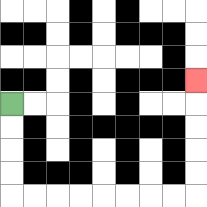{'start': '[0, 4]', 'end': '[8, 3]', 'path_directions': 'D,D,D,D,R,R,R,R,R,R,R,R,U,U,U,U,U', 'path_coordinates': '[[0, 4], [0, 5], [0, 6], [0, 7], [0, 8], [1, 8], [2, 8], [3, 8], [4, 8], [5, 8], [6, 8], [7, 8], [8, 8], [8, 7], [8, 6], [8, 5], [8, 4], [8, 3]]'}